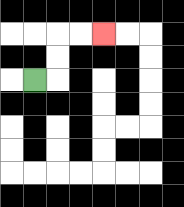{'start': '[1, 3]', 'end': '[4, 1]', 'path_directions': 'R,U,U,R,R', 'path_coordinates': '[[1, 3], [2, 3], [2, 2], [2, 1], [3, 1], [4, 1]]'}